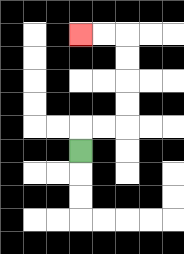{'start': '[3, 6]', 'end': '[3, 1]', 'path_directions': 'U,R,R,U,U,U,U,L,L', 'path_coordinates': '[[3, 6], [3, 5], [4, 5], [5, 5], [5, 4], [5, 3], [5, 2], [5, 1], [4, 1], [3, 1]]'}